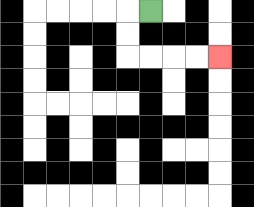{'start': '[6, 0]', 'end': '[9, 2]', 'path_directions': 'L,D,D,R,R,R,R', 'path_coordinates': '[[6, 0], [5, 0], [5, 1], [5, 2], [6, 2], [7, 2], [8, 2], [9, 2]]'}